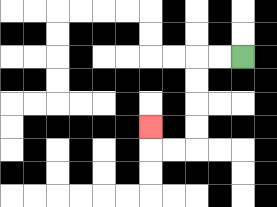{'start': '[10, 2]', 'end': '[6, 5]', 'path_directions': 'L,L,D,D,D,D,L,L,U', 'path_coordinates': '[[10, 2], [9, 2], [8, 2], [8, 3], [8, 4], [8, 5], [8, 6], [7, 6], [6, 6], [6, 5]]'}